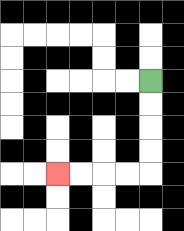{'start': '[6, 3]', 'end': '[2, 7]', 'path_directions': 'D,D,D,D,L,L,L,L', 'path_coordinates': '[[6, 3], [6, 4], [6, 5], [6, 6], [6, 7], [5, 7], [4, 7], [3, 7], [2, 7]]'}